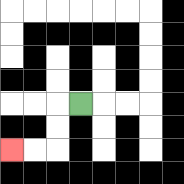{'start': '[3, 4]', 'end': '[0, 6]', 'path_directions': 'L,D,D,L,L', 'path_coordinates': '[[3, 4], [2, 4], [2, 5], [2, 6], [1, 6], [0, 6]]'}